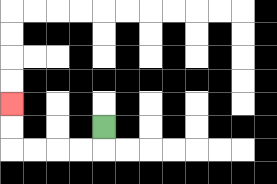{'start': '[4, 5]', 'end': '[0, 4]', 'path_directions': 'D,L,L,L,L,U,U', 'path_coordinates': '[[4, 5], [4, 6], [3, 6], [2, 6], [1, 6], [0, 6], [0, 5], [0, 4]]'}